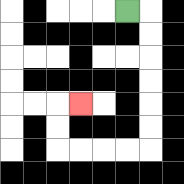{'start': '[5, 0]', 'end': '[3, 4]', 'path_directions': 'R,D,D,D,D,D,D,L,L,L,L,U,U,R', 'path_coordinates': '[[5, 0], [6, 0], [6, 1], [6, 2], [6, 3], [6, 4], [6, 5], [6, 6], [5, 6], [4, 6], [3, 6], [2, 6], [2, 5], [2, 4], [3, 4]]'}